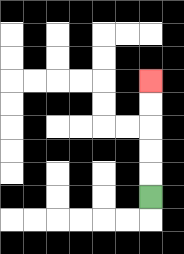{'start': '[6, 8]', 'end': '[6, 3]', 'path_directions': 'U,U,U,U,U', 'path_coordinates': '[[6, 8], [6, 7], [6, 6], [6, 5], [6, 4], [6, 3]]'}